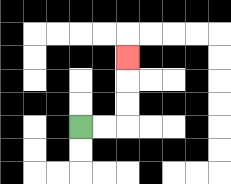{'start': '[3, 5]', 'end': '[5, 2]', 'path_directions': 'R,R,U,U,U', 'path_coordinates': '[[3, 5], [4, 5], [5, 5], [5, 4], [5, 3], [5, 2]]'}